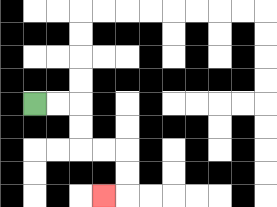{'start': '[1, 4]', 'end': '[4, 8]', 'path_directions': 'R,R,D,D,R,R,D,D,L', 'path_coordinates': '[[1, 4], [2, 4], [3, 4], [3, 5], [3, 6], [4, 6], [5, 6], [5, 7], [5, 8], [4, 8]]'}